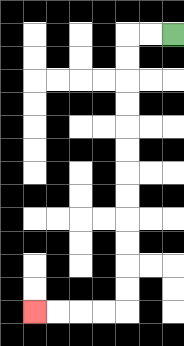{'start': '[7, 1]', 'end': '[1, 13]', 'path_directions': 'L,L,D,D,D,D,D,D,D,D,D,D,D,D,L,L,L,L', 'path_coordinates': '[[7, 1], [6, 1], [5, 1], [5, 2], [5, 3], [5, 4], [5, 5], [5, 6], [5, 7], [5, 8], [5, 9], [5, 10], [5, 11], [5, 12], [5, 13], [4, 13], [3, 13], [2, 13], [1, 13]]'}